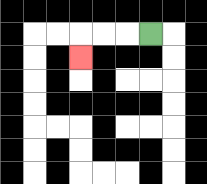{'start': '[6, 1]', 'end': '[3, 2]', 'path_directions': 'L,L,L,D', 'path_coordinates': '[[6, 1], [5, 1], [4, 1], [3, 1], [3, 2]]'}